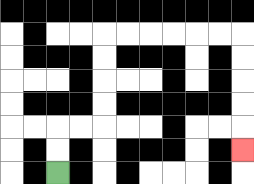{'start': '[2, 7]', 'end': '[10, 6]', 'path_directions': 'U,U,R,R,U,U,U,U,R,R,R,R,R,R,D,D,D,D,D', 'path_coordinates': '[[2, 7], [2, 6], [2, 5], [3, 5], [4, 5], [4, 4], [4, 3], [4, 2], [4, 1], [5, 1], [6, 1], [7, 1], [8, 1], [9, 1], [10, 1], [10, 2], [10, 3], [10, 4], [10, 5], [10, 6]]'}